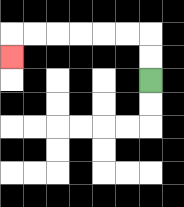{'start': '[6, 3]', 'end': '[0, 2]', 'path_directions': 'U,U,L,L,L,L,L,L,D', 'path_coordinates': '[[6, 3], [6, 2], [6, 1], [5, 1], [4, 1], [3, 1], [2, 1], [1, 1], [0, 1], [0, 2]]'}